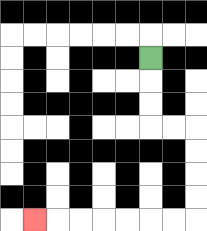{'start': '[6, 2]', 'end': '[1, 9]', 'path_directions': 'D,D,D,R,R,D,D,D,D,L,L,L,L,L,L,L', 'path_coordinates': '[[6, 2], [6, 3], [6, 4], [6, 5], [7, 5], [8, 5], [8, 6], [8, 7], [8, 8], [8, 9], [7, 9], [6, 9], [5, 9], [4, 9], [3, 9], [2, 9], [1, 9]]'}